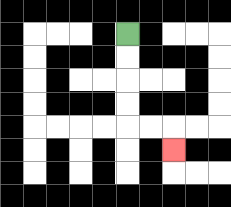{'start': '[5, 1]', 'end': '[7, 6]', 'path_directions': 'D,D,D,D,R,R,D', 'path_coordinates': '[[5, 1], [5, 2], [5, 3], [5, 4], [5, 5], [6, 5], [7, 5], [7, 6]]'}